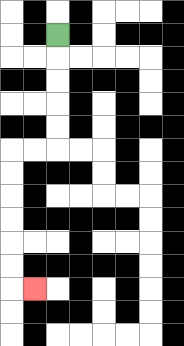{'start': '[2, 1]', 'end': '[1, 12]', 'path_directions': 'D,D,D,D,D,L,L,D,D,D,D,D,D,R', 'path_coordinates': '[[2, 1], [2, 2], [2, 3], [2, 4], [2, 5], [2, 6], [1, 6], [0, 6], [0, 7], [0, 8], [0, 9], [0, 10], [0, 11], [0, 12], [1, 12]]'}